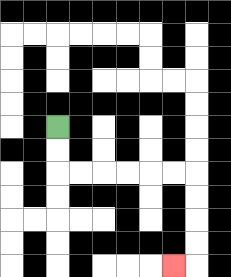{'start': '[2, 5]', 'end': '[7, 11]', 'path_directions': 'D,D,R,R,R,R,R,R,D,D,D,D,L', 'path_coordinates': '[[2, 5], [2, 6], [2, 7], [3, 7], [4, 7], [5, 7], [6, 7], [7, 7], [8, 7], [8, 8], [8, 9], [8, 10], [8, 11], [7, 11]]'}